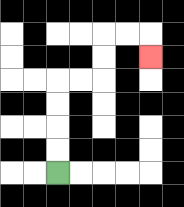{'start': '[2, 7]', 'end': '[6, 2]', 'path_directions': 'U,U,U,U,R,R,U,U,R,R,D', 'path_coordinates': '[[2, 7], [2, 6], [2, 5], [2, 4], [2, 3], [3, 3], [4, 3], [4, 2], [4, 1], [5, 1], [6, 1], [6, 2]]'}